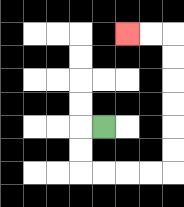{'start': '[4, 5]', 'end': '[5, 1]', 'path_directions': 'L,D,D,R,R,R,R,U,U,U,U,U,U,L,L', 'path_coordinates': '[[4, 5], [3, 5], [3, 6], [3, 7], [4, 7], [5, 7], [6, 7], [7, 7], [7, 6], [7, 5], [7, 4], [7, 3], [7, 2], [7, 1], [6, 1], [5, 1]]'}